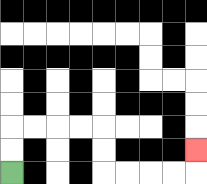{'start': '[0, 7]', 'end': '[8, 6]', 'path_directions': 'U,U,R,R,R,R,D,D,R,R,R,R,U', 'path_coordinates': '[[0, 7], [0, 6], [0, 5], [1, 5], [2, 5], [3, 5], [4, 5], [4, 6], [4, 7], [5, 7], [6, 7], [7, 7], [8, 7], [8, 6]]'}